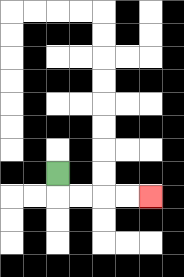{'start': '[2, 7]', 'end': '[6, 8]', 'path_directions': 'D,R,R,R,R', 'path_coordinates': '[[2, 7], [2, 8], [3, 8], [4, 8], [5, 8], [6, 8]]'}